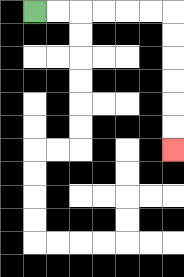{'start': '[1, 0]', 'end': '[7, 6]', 'path_directions': 'R,R,R,R,R,R,D,D,D,D,D,D', 'path_coordinates': '[[1, 0], [2, 0], [3, 0], [4, 0], [5, 0], [6, 0], [7, 0], [7, 1], [7, 2], [7, 3], [7, 4], [7, 5], [7, 6]]'}